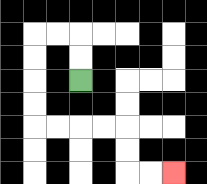{'start': '[3, 3]', 'end': '[7, 7]', 'path_directions': 'U,U,L,L,D,D,D,D,R,R,R,R,D,D,R,R', 'path_coordinates': '[[3, 3], [3, 2], [3, 1], [2, 1], [1, 1], [1, 2], [1, 3], [1, 4], [1, 5], [2, 5], [3, 5], [4, 5], [5, 5], [5, 6], [5, 7], [6, 7], [7, 7]]'}